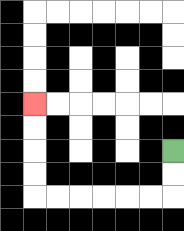{'start': '[7, 6]', 'end': '[1, 4]', 'path_directions': 'D,D,L,L,L,L,L,L,U,U,U,U', 'path_coordinates': '[[7, 6], [7, 7], [7, 8], [6, 8], [5, 8], [4, 8], [3, 8], [2, 8], [1, 8], [1, 7], [1, 6], [1, 5], [1, 4]]'}